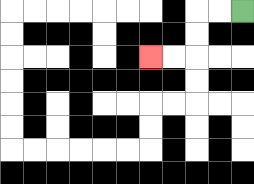{'start': '[10, 0]', 'end': '[6, 2]', 'path_directions': 'L,L,D,D,L,L', 'path_coordinates': '[[10, 0], [9, 0], [8, 0], [8, 1], [8, 2], [7, 2], [6, 2]]'}